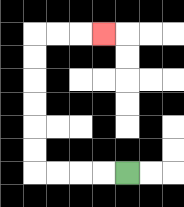{'start': '[5, 7]', 'end': '[4, 1]', 'path_directions': 'L,L,L,L,U,U,U,U,U,U,R,R,R', 'path_coordinates': '[[5, 7], [4, 7], [3, 7], [2, 7], [1, 7], [1, 6], [1, 5], [1, 4], [1, 3], [1, 2], [1, 1], [2, 1], [3, 1], [4, 1]]'}